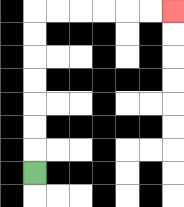{'start': '[1, 7]', 'end': '[7, 0]', 'path_directions': 'U,U,U,U,U,U,U,R,R,R,R,R,R', 'path_coordinates': '[[1, 7], [1, 6], [1, 5], [1, 4], [1, 3], [1, 2], [1, 1], [1, 0], [2, 0], [3, 0], [4, 0], [5, 0], [6, 0], [7, 0]]'}